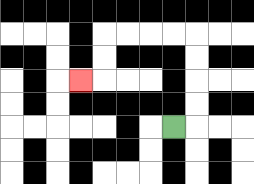{'start': '[7, 5]', 'end': '[3, 3]', 'path_directions': 'R,U,U,U,U,L,L,L,L,D,D,L', 'path_coordinates': '[[7, 5], [8, 5], [8, 4], [8, 3], [8, 2], [8, 1], [7, 1], [6, 1], [5, 1], [4, 1], [4, 2], [4, 3], [3, 3]]'}